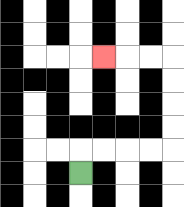{'start': '[3, 7]', 'end': '[4, 2]', 'path_directions': 'U,R,R,R,R,U,U,U,U,L,L,L', 'path_coordinates': '[[3, 7], [3, 6], [4, 6], [5, 6], [6, 6], [7, 6], [7, 5], [7, 4], [7, 3], [7, 2], [6, 2], [5, 2], [4, 2]]'}